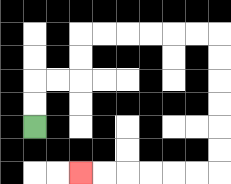{'start': '[1, 5]', 'end': '[3, 7]', 'path_directions': 'U,U,R,R,U,U,R,R,R,R,R,R,D,D,D,D,D,D,L,L,L,L,L,L', 'path_coordinates': '[[1, 5], [1, 4], [1, 3], [2, 3], [3, 3], [3, 2], [3, 1], [4, 1], [5, 1], [6, 1], [7, 1], [8, 1], [9, 1], [9, 2], [9, 3], [9, 4], [9, 5], [9, 6], [9, 7], [8, 7], [7, 7], [6, 7], [5, 7], [4, 7], [3, 7]]'}